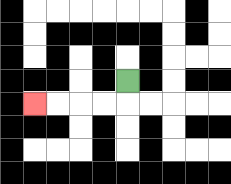{'start': '[5, 3]', 'end': '[1, 4]', 'path_directions': 'D,L,L,L,L', 'path_coordinates': '[[5, 3], [5, 4], [4, 4], [3, 4], [2, 4], [1, 4]]'}